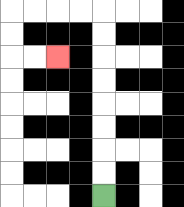{'start': '[4, 8]', 'end': '[2, 2]', 'path_directions': 'U,U,U,U,U,U,U,U,L,L,L,L,D,D,R,R', 'path_coordinates': '[[4, 8], [4, 7], [4, 6], [4, 5], [4, 4], [4, 3], [4, 2], [4, 1], [4, 0], [3, 0], [2, 0], [1, 0], [0, 0], [0, 1], [0, 2], [1, 2], [2, 2]]'}